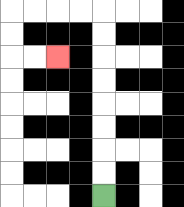{'start': '[4, 8]', 'end': '[2, 2]', 'path_directions': 'U,U,U,U,U,U,U,U,L,L,L,L,D,D,R,R', 'path_coordinates': '[[4, 8], [4, 7], [4, 6], [4, 5], [4, 4], [4, 3], [4, 2], [4, 1], [4, 0], [3, 0], [2, 0], [1, 0], [0, 0], [0, 1], [0, 2], [1, 2], [2, 2]]'}